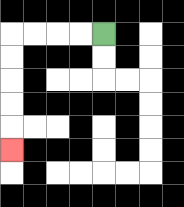{'start': '[4, 1]', 'end': '[0, 6]', 'path_directions': 'L,L,L,L,D,D,D,D,D', 'path_coordinates': '[[4, 1], [3, 1], [2, 1], [1, 1], [0, 1], [0, 2], [0, 3], [0, 4], [0, 5], [0, 6]]'}